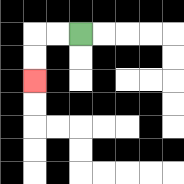{'start': '[3, 1]', 'end': '[1, 3]', 'path_directions': 'L,L,D,D', 'path_coordinates': '[[3, 1], [2, 1], [1, 1], [1, 2], [1, 3]]'}